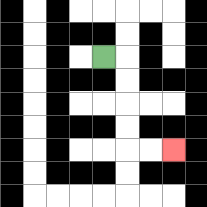{'start': '[4, 2]', 'end': '[7, 6]', 'path_directions': 'R,D,D,D,D,R,R', 'path_coordinates': '[[4, 2], [5, 2], [5, 3], [5, 4], [5, 5], [5, 6], [6, 6], [7, 6]]'}